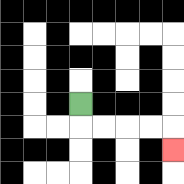{'start': '[3, 4]', 'end': '[7, 6]', 'path_directions': 'D,R,R,R,R,D', 'path_coordinates': '[[3, 4], [3, 5], [4, 5], [5, 5], [6, 5], [7, 5], [7, 6]]'}